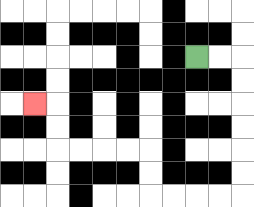{'start': '[8, 2]', 'end': '[1, 4]', 'path_directions': 'R,R,D,D,D,D,D,D,L,L,L,L,U,U,L,L,L,L,U,U,L', 'path_coordinates': '[[8, 2], [9, 2], [10, 2], [10, 3], [10, 4], [10, 5], [10, 6], [10, 7], [10, 8], [9, 8], [8, 8], [7, 8], [6, 8], [6, 7], [6, 6], [5, 6], [4, 6], [3, 6], [2, 6], [2, 5], [2, 4], [1, 4]]'}